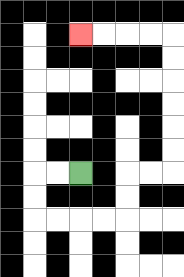{'start': '[3, 7]', 'end': '[3, 1]', 'path_directions': 'L,L,D,D,R,R,R,R,U,U,R,R,U,U,U,U,U,U,L,L,L,L', 'path_coordinates': '[[3, 7], [2, 7], [1, 7], [1, 8], [1, 9], [2, 9], [3, 9], [4, 9], [5, 9], [5, 8], [5, 7], [6, 7], [7, 7], [7, 6], [7, 5], [7, 4], [7, 3], [7, 2], [7, 1], [6, 1], [5, 1], [4, 1], [3, 1]]'}